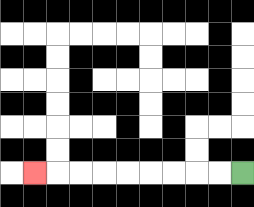{'start': '[10, 7]', 'end': '[1, 7]', 'path_directions': 'L,L,L,L,L,L,L,L,L', 'path_coordinates': '[[10, 7], [9, 7], [8, 7], [7, 7], [6, 7], [5, 7], [4, 7], [3, 7], [2, 7], [1, 7]]'}